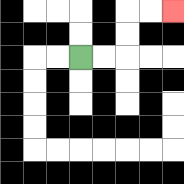{'start': '[3, 2]', 'end': '[7, 0]', 'path_directions': 'R,R,U,U,R,R', 'path_coordinates': '[[3, 2], [4, 2], [5, 2], [5, 1], [5, 0], [6, 0], [7, 0]]'}